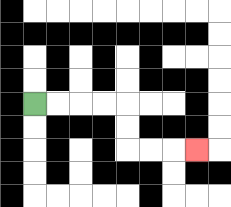{'start': '[1, 4]', 'end': '[8, 6]', 'path_directions': 'R,R,R,R,D,D,R,R,R', 'path_coordinates': '[[1, 4], [2, 4], [3, 4], [4, 4], [5, 4], [5, 5], [5, 6], [6, 6], [7, 6], [8, 6]]'}